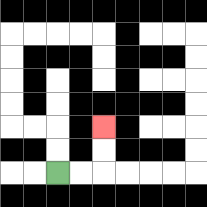{'start': '[2, 7]', 'end': '[4, 5]', 'path_directions': 'R,R,U,U', 'path_coordinates': '[[2, 7], [3, 7], [4, 7], [4, 6], [4, 5]]'}